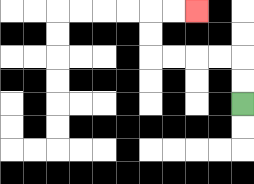{'start': '[10, 4]', 'end': '[8, 0]', 'path_directions': 'U,U,L,L,L,L,U,U,R,R', 'path_coordinates': '[[10, 4], [10, 3], [10, 2], [9, 2], [8, 2], [7, 2], [6, 2], [6, 1], [6, 0], [7, 0], [8, 0]]'}